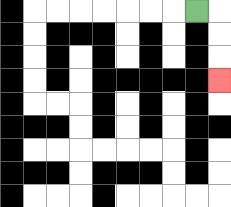{'start': '[8, 0]', 'end': '[9, 3]', 'path_directions': 'R,D,D,D', 'path_coordinates': '[[8, 0], [9, 0], [9, 1], [9, 2], [9, 3]]'}